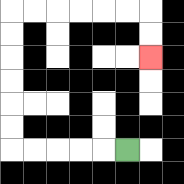{'start': '[5, 6]', 'end': '[6, 2]', 'path_directions': 'L,L,L,L,L,U,U,U,U,U,U,R,R,R,R,R,R,D,D', 'path_coordinates': '[[5, 6], [4, 6], [3, 6], [2, 6], [1, 6], [0, 6], [0, 5], [0, 4], [0, 3], [0, 2], [0, 1], [0, 0], [1, 0], [2, 0], [3, 0], [4, 0], [5, 0], [6, 0], [6, 1], [6, 2]]'}